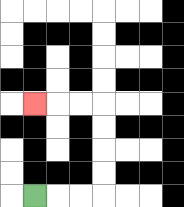{'start': '[1, 8]', 'end': '[1, 4]', 'path_directions': 'R,R,R,U,U,U,U,L,L,L', 'path_coordinates': '[[1, 8], [2, 8], [3, 8], [4, 8], [4, 7], [4, 6], [4, 5], [4, 4], [3, 4], [2, 4], [1, 4]]'}